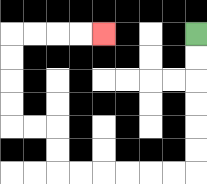{'start': '[8, 1]', 'end': '[4, 1]', 'path_directions': 'D,D,D,D,D,D,L,L,L,L,L,L,U,U,L,L,U,U,U,U,R,R,R,R', 'path_coordinates': '[[8, 1], [8, 2], [8, 3], [8, 4], [8, 5], [8, 6], [8, 7], [7, 7], [6, 7], [5, 7], [4, 7], [3, 7], [2, 7], [2, 6], [2, 5], [1, 5], [0, 5], [0, 4], [0, 3], [0, 2], [0, 1], [1, 1], [2, 1], [3, 1], [4, 1]]'}